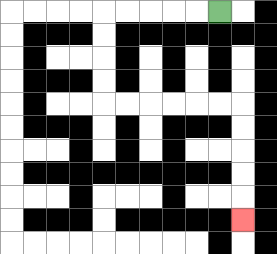{'start': '[9, 0]', 'end': '[10, 9]', 'path_directions': 'L,L,L,L,L,D,D,D,D,R,R,R,R,R,R,D,D,D,D,D', 'path_coordinates': '[[9, 0], [8, 0], [7, 0], [6, 0], [5, 0], [4, 0], [4, 1], [4, 2], [4, 3], [4, 4], [5, 4], [6, 4], [7, 4], [8, 4], [9, 4], [10, 4], [10, 5], [10, 6], [10, 7], [10, 8], [10, 9]]'}